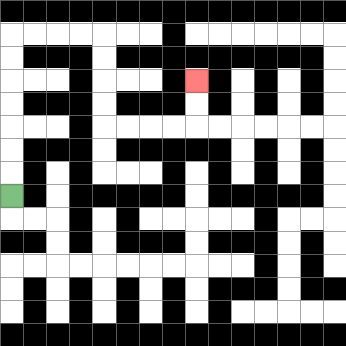{'start': '[0, 8]', 'end': '[8, 3]', 'path_directions': 'U,U,U,U,U,U,U,R,R,R,R,D,D,D,D,R,R,R,R,U,U', 'path_coordinates': '[[0, 8], [0, 7], [0, 6], [0, 5], [0, 4], [0, 3], [0, 2], [0, 1], [1, 1], [2, 1], [3, 1], [4, 1], [4, 2], [4, 3], [4, 4], [4, 5], [5, 5], [6, 5], [7, 5], [8, 5], [8, 4], [8, 3]]'}